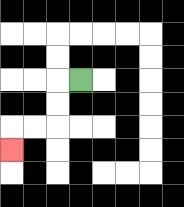{'start': '[3, 3]', 'end': '[0, 6]', 'path_directions': 'L,D,D,L,L,D', 'path_coordinates': '[[3, 3], [2, 3], [2, 4], [2, 5], [1, 5], [0, 5], [0, 6]]'}